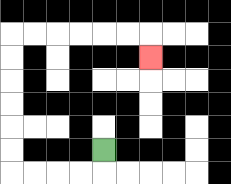{'start': '[4, 6]', 'end': '[6, 2]', 'path_directions': 'D,L,L,L,L,U,U,U,U,U,U,R,R,R,R,R,R,D', 'path_coordinates': '[[4, 6], [4, 7], [3, 7], [2, 7], [1, 7], [0, 7], [0, 6], [0, 5], [0, 4], [0, 3], [0, 2], [0, 1], [1, 1], [2, 1], [3, 1], [4, 1], [5, 1], [6, 1], [6, 2]]'}